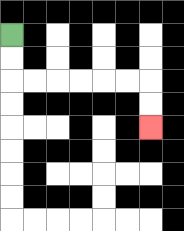{'start': '[0, 1]', 'end': '[6, 5]', 'path_directions': 'D,D,R,R,R,R,R,R,D,D', 'path_coordinates': '[[0, 1], [0, 2], [0, 3], [1, 3], [2, 3], [3, 3], [4, 3], [5, 3], [6, 3], [6, 4], [6, 5]]'}